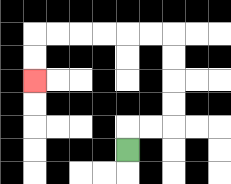{'start': '[5, 6]', 'end': '[1, 3]', 'path_directions': 'U,R,R,U,U,U,U,L,L,L,L,L,L,D,D', 'path_coordinates': '[[5, 6], [5, 5], [6, 5], [7, 5], [7, 4], [7, 3], [7, 2], [7, 1], [6, 1], [5, 1], [4, 1], [3, 1], [2, 1], [1, 1], [1, 2], [1, 3]]'}